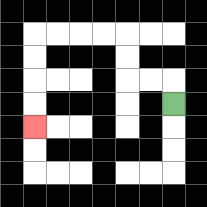{'start': '[7, 4]', 'end': '[1, 5]', 'path_directions': 'U,L,L,U,U,L,L,L,L,D,D,D,D', 'path_coordinates': '[[7, 4], [7, 3], [6, 3], [5, 3], [5, 2], [5, 1], [4, 1], [3, 1], [2, 1], [1, 1], [1, 2], [1, 3], [1, 4], [1, 5]]'}